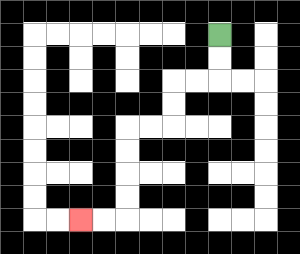{'start': '[9, 1]', 'end': '[3, 9]', 'path_directions': 'D,D,L,L,D,D,L,L,D,D,D,D,L,L', 'path_coordinates': '[[9, 1], [9, 2], [9, 3], [8, 3], [7, 3], [7, 4], [7, 5], [6, 5], [5, 5], [5, 6], [5, 7], [5, 8], [5, 9], [4, 9], [3, 9]]'}